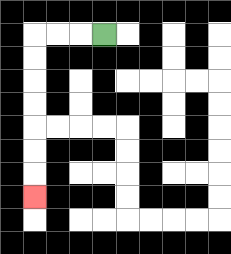{'start': '[4, 1]', 'end': '[1, 8]', 'path_directions': 'L,L,L,D,D,D,D,D,D,D', 'path_coordinates': '[[4, 1], [3, 1], [2, 1], [1, 1], [1, 2], [1, 3], [1, 4], [1, 5], [1, 6], [1, 7], [1, 8]]'}